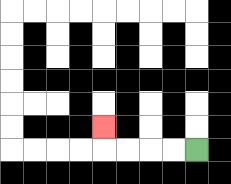{'start': '[8, 6]', 'end': '[4, 5]', 'path_directions': 'L,L,L,L,U', 'path_coordinates': '[[8, 6], [7, 6], [6, 6], [5, 6], [4, 6], [4, 5]]'}